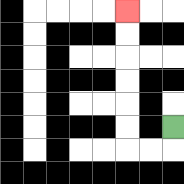{'start': '[7, 5]', 'end': '[5, 0]', 'path_directions': 'D,L,L,U,U,U,U,U,U', 'path_coordinates': '[[7, 5], [7, 6], [6, 6], [5, 6], [5, 5], [5, 4], [5, 3], [5, 2], [5, 1], [5, 0]]'}